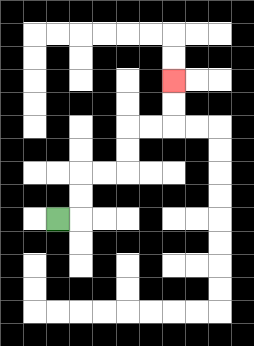{'start': '[2, 9]', 'end': '[7, 3]', 'path_directions': 'R,U,U,R,R,U,U,R,R,U,U', 'path_coordinates': '[[2, 9], [3, 9], [3, 8], [3, 7], [4, 7], [5, 7], [5, 6], [5, 5], [6, 5], [7, 5], [7, 4], [7, 3]]'}